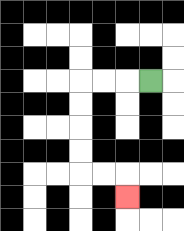{'start': '[6, 3]', 'end': '[5, 8]', 'path_directions': 'L,L,L,D,D,D,D,R,R,D', 'path_coordinates': '[[6, 3], [5, 3], [4, 3], [3, 3], [3, 4], [3, 5], [3, 6], [3, 7], [4, 7], [5, 7], [5, 8]]'}